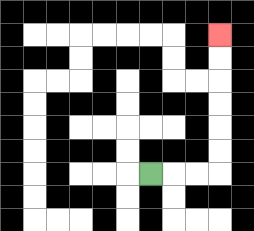{'start': '[6, 7]', 'end': '[9, 1]', 'path_directions': 'R,R,R,U,U,U,U,U,U', 'path_coordinates': '[[6, 7], [7, 7], [8, 7], [9, 7], [9, 6], [9, 5], [9, 4], [9, 3], [9, 2], [9, 1]]'}